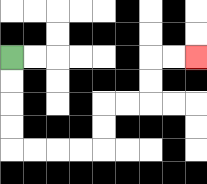{'start': '[0, 2]', 'end': '[8, 2]', 'path_directions': 'D,D,D,D,R,R,R,R,U,U,R,R,U,U,R,R', 'path_coordinates': '[[0, 2], [0, 3], [0, 4], [0, 5], [0, 6], [1, 6], [2, 6], [3, 6], [4, 6], [4, 5], [4, 4], [5, 4], [6, 4], [6, 3], [6, 2], [7, 2], [8, 2]]'}